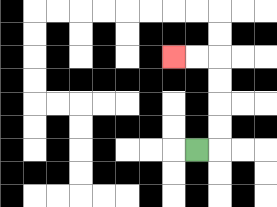{'start': '[8, 6]', 'end': '[7, 2]', 'path_directions': 'R,U,U,U,U,L,L', 'path_coordinates': '[[8, 6], [9, 6], [9, 5], [9, 4], [9, 3], [9, 2], [8, 2], [7, 2]]'}